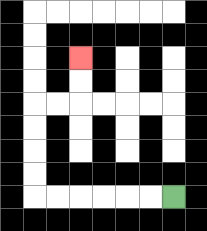{'start': '[7, 8]', 'end': '[3, 2]', 'path_directions': 'L,L,L,L,L,L,U,U,U,U,R,R,U,U', 'path_coordinates': '[[7, 8], [6, 8], [5, 8], [4, 8], [3, 8], [2, 8], [1, 8], [1, 7], [1, 6], [1, 5], [1, 4], [2, 4], [3, 4], [3, 3], [3, 2]]'}